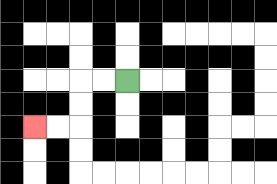{'start': '[5, 3]', 'end': '[1, 5]', 'path_directions': 'L,L,D,D,L,L', 'path_coordinates': '[[5, 3], [4, 3], [3, 3], [3, 4], [3, 5], [2, 5], [1, 5]]'}